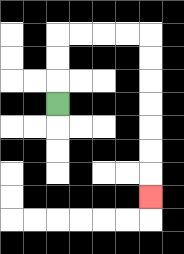{'start': '[2, 4]', 'end': '[6, 8]', 'path_directions': 'U,U,U,R,R,R,R,D,D,D,D,D,D,D', 'path_coordinates': '[[2, 4], [2, 3], [2, 2], [2, 1], [3, 1], [4, 1], [5, 1], [6, 1], [6, 2], [6, 3], [6, 4], [6, 5], [6, 6], [6, 7], [6, 8]]'}